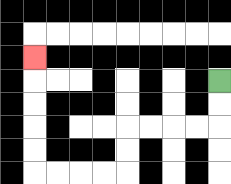{'start': '[9, 3]', 'end': '[1, 2]', 'path_directions': 'D,D,L,L,L,L,D,D,L,L,L,L,U,U,U,U,U', 'path_coordinates': '[[9, 3], [9, 4], [9, 5], [8, 5], [7, 5], [6, 5], [5, 5], [5, 6], [5, 7], [4, 7], [3, 7], [2, 7], [1, 7], [1, 6], [1, 5], [1, 4], [1, 3], [1, 2]]'}